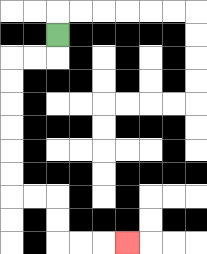{'start': '[2, 1]', 'end': '[5, 10]', 'path_directions': 'D,L,L,D,D,D,D,D,D,R,R,D,D,R,R,R', 'path_coordinates': '[[2, 1], [2, 2], [1, 2], [0, 2], [0, 3], [0, 4], [0, 5], [0, 6], [0, 7], [0, 8], [1, 8], [2, 8], [2, 9], [2, 10], [3, 10], [4, 10], [5, 10]]'}